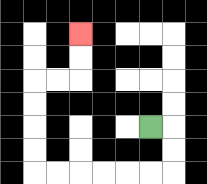{'start': '[6, 5]', 'end': '[3, 1]', 'path_directions': 'R,D,D,L,L,L,L,L,L,U,U,U,U,R,R,U,U', 'path_coordinates': '[[6, 5], [7, 5], [7, 6], [7, 7], [6, 7], [5, 7], [4, 7], [3, 7], [2, 7], [1, 7], [1, 6], [1, 5], [1, 4], [1, 3], [2, 3], [3, 3], [3, 2], [3, 1]]'}